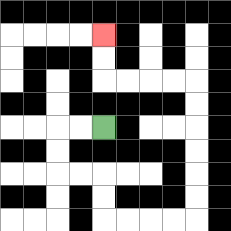{'start': '[4, 5]', 'end': '[4, 1]', 'path_directions': 'L,L,D,D,R,R,D,D,R,R,R,R,U,U,U,U,U,U,L,L,L,L,U,U', 'path_coordinates': '[[4, 5], [3, 5], [2, 5], [2, 6], [2, 7], [3, 7], [4, 7], [4, 8], [4, 9], [5, 9], [6, 9], [7, 9], [8, 9], [8, 8], [8, 7], [8, 6], [8, 5], [8, 4], [8, 3], [7, 3], [6, 3], [5, 3], [4, 3], [4, 2], [4, 1]]'}